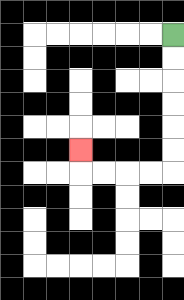{'start': '[7, 1]', 'end': '[3, 6]', 'path_directions': 'D,D,D,D,D,D,L,L,L,L,U', 'path_coordinates': '[[7, 1], [7, 2], [7, 3], [7, 4], [7, 5], [7, 6], [7, 7], [6, 7], [5, 7], [4, 7], [3, 7], [3, 6]]'}